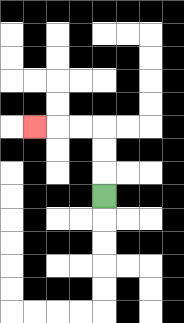{'start': '[4, 8]', 'end': '[1, 5]', 'path_directions': 'U,U,U,L,L,L', 'path_coordinates': '[[4, 8], [4, 7], [4, 6], [4, 5], [3, 5], [2, 5], [1, 5]]'}